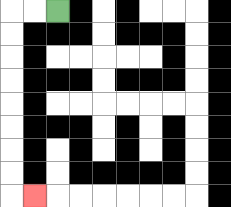{'start': '[2, 0]', 'end': '[1, 8]', 'path_directions': 'L,L,D,D,D,D,D,D,D,D,R', 'path_coordinates': '[[2, 0], [1, 0], [0, 0], [0, 1], [0, 2], [0, 3], [0, 4], [0, 5], [0, 6], [0, 7], [0, 8], [1, 8]]'}